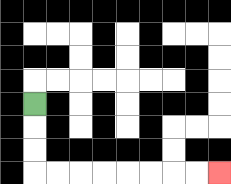{'start': '[1, 4]', 'end': '[9, 7]', 'path_directions': 'D,D,D,R,R,R,R,R,R,R,R', 'path_coordinates': '[[1, 4], [1, 5], [1, 6], [1, 7], [2, 7], [3, 7], [4, 7], [5, 7], [6, 7], [7, 7], [8, 7], [9, 7]]'}